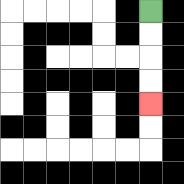{'start': '[6, 0]', 'end': '[6, 4]', 'path_directions': 'D,D,D,D', 'path_coordinates': '[[6, 0], [6, 1], [6, 2], [6, 3], [6, 4]]'}